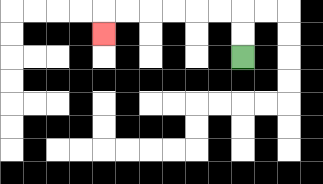{'start': '[10, 2]', 'end': '[4, 1]', 'path_directions': 'U,U,L,L,L,L,L,L,D', 'path_coordinates': '[[10, 2], [10, 1], [10, 0], [9, 0], [8, 0], [7, 0], [6, 0], [5, 0], [4, 0], [4, 1]]'}